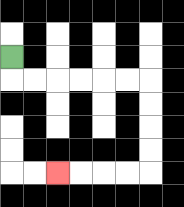{'start': '[0, 2]', 'end': '[2, 7]', 'path_directions': 'D,R,R,R,R,R,R,D,D,D,D,L,L,L,L', 'path_coordinates': '[[0, 2], [0, 3], [1, 3], [2, 3], [3, 3], [4, 3], [5, 3], [6, 3], [6, 4], [6, 5], [6, 6], [6, 7], [5, 7], [4, 7], [3, 7], [2, 7]]'}